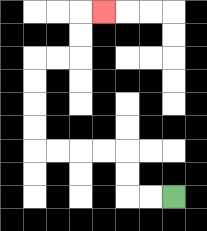{'start': '[7, 8]', 'end': '[4, 0]', 'path_directions': 'L,L,U,U,L,L,L,L,U,U,U,U,R,R,U,U,R', 'path_coordinates': '[[7, 8], [6, 8], [5, 8], [5, 7], [5, 6], [4, 6], [3, 6], [2, 6], [1, 6], [1, 5], [1, 4], [1, 3], [1, 2], [2, 2], [3, 2], [3, 1], [3, 0], [4, 0]]'}